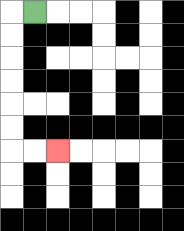{'start': '[1, 0]', 'end': '[2, 6]', 'path_directions': 'L,D,D,D,D,D,D,R,R', 'path_coordinates': '[[1, 0], [0, 0], [0, 1], [0, 2], [0, 3], [0, 4], [0, 5], [0, 6], [1, 6], [2, 6]]'}